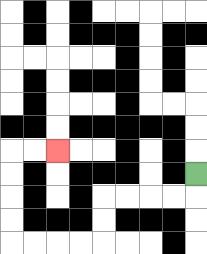{'start': '[8, 7]', 'end': '[2, 6]', 'path_directions': 'D,L,L,L,L,D,D,L,L,L,L,U,U,U,U,R,R', 'path_coordinates': '[[8, 7], [8, 8], [7, 8], [6, 8], [5, 8], [4, 8], [4, 9], [4, 10], [3, 10], [2, 10], [1, 10], [0, 10], [0, 9], [0, 8], [0, 7], [0, 6], [1, 6], [2, 6]]'}